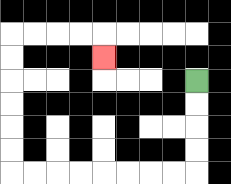{'start': '[8, 3]', 'end': '[4, 2]', 'path_directions': 'D,D,D,D,L,L,L,L,L,L,L,L,U,U,U,U,U,U,R,R,R,R,D', 'path_coordinates': '[[8, 3], [8, 4], [8, 5], [8, 6], [8, 7], [7, 7], [6, 7], [5, 7], [4, 7], [3, 7], [2, 7], [1, 7], [0, 7], [0, 6], [0, 5], [0, 4], [0, 3], [0, 2], [0, 1], [1, 1], [2, 1], [3, 1], [4, 1], [4, 2]]'}